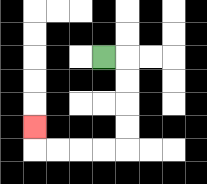{'start': '[4, 2]', 'end': '[1, 5]', 'path_directions': 'R,D,D,D,D,L,L,L,L,U', 'path_coordinates': '[[4, 2], [5, 2], [5, 3], [5, 4], [5, 5], [5, 6], [4, 6], [3, 6], [2, 6], [1, 6], [1, 5]]'}